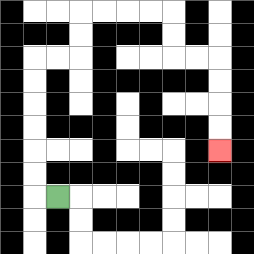{'start': '[2, 8]', 'end': '[9, 6]', 'path_directions': 'L,U,U,U,U,U,U,R,R,U,U,R,R,R,R,D,D,R,R,D,D,D,D', 'path_coordinates': '[[2, 8], [1, 8], [1, 7], [1, 6], [1, 5], [1, 4], [1, 3], [1, 2], [2, 2], [3, 2], [3, 1], [3, 0], [4, 0], [5, 0], [6, 0], [7, 0], [7, 1], [7, 2], [8, 2], [9, 2], [9, 3], [9, 4], [9, 5], [9, 6]]'}